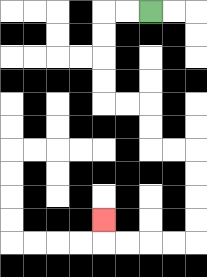{'start': '[6, 0]', 'end': '[4, 9]', 'path_directions': 'L,L,D,D,D,D,R,R,D,D,R,R,D,D,D,D,L,L,L,L,U', 'path_coordinates': '[[6, 0], [5, 0], [4, 0], [4, 1], [4, 2], [4, 3], [4, 4], [5, 4], [6, 4], [6, 5], [6, 6], [7, 6], [8, 6], [8, 7], [8, 8], [8, 9], [8, 10], [7, 10], [6, 10], [5, 10], [4, 10], [4, 9]]'}